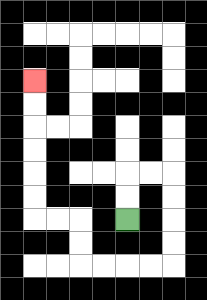{'start': '[5, 9]', 'end': '[1, 3]', 'path_directions': 'U,U,R,R,D,D,D,D,L,L,L,L,U,U,L,L,U,U,U,U,U,U', 'path_coordinates': '[[5, 9], [5, 8], [5, 7], [6, 7], [7, 7], [7, 8], [7, 9], [7, 10], [7, 11], [6, 11], [5, 11], [4, 11], [3, 11], [3, 10], [3, 9], [2, 9], [1, 9], [1, 8], [1, 7], [1, 6], [1, 5], [1, 4], [1, 3]]'}